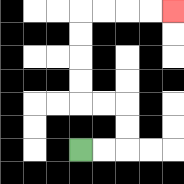{'start': '[3, 6]', 'end': '[7, 0]', 'path_directions': 'R,R,U,U,L,L,U,U,U,U,R,R,R,R', 'path_coordinates': '[[3, 6], [4, 6], [5, 6], [5, 5], [5, 4], [4, 4], [3, 4], [3, 3], [3, 2], [3, 1], [3, 0], [4, 0], [5, 0], [6, 0], [7, 0]]'}